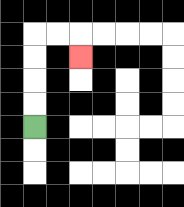{'start': '[1, 5]', 'end': '[3, 2]', 'path_directions': 'U,U,U,U,R,R,D', 'path_coordinates': '[[1, 5], [1, 4], [1, 3], [1, 2], [1, 1], [2, 1], [3, 1], [3, 2]]'}